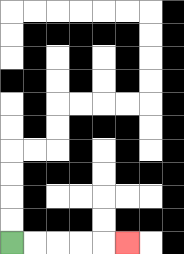{'start': '[0, 10]', 'end': '[5, 10]', 'path_directions': 'R,R,R,R,R', 'path_coordinates': '[[0, 10], [1, 10], [2, 10], [3, 10], [4, 10], [5, 10]]'}